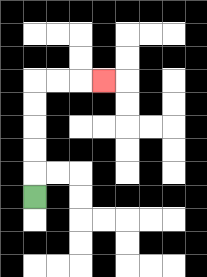{'start': '[1, 8]', 'end': '[4, 3]', 'path_directions': 'U,U,U,U,U,R,R,R', 'path_coordinates': '[[1, 8], [1, 7], [1, 6], [1, 5], [1, 4], [1, 3], [2, 3], [3, 3], [4, 3]]'}